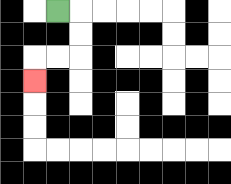{'start': '[2, 0]', 'end': '[1, 3]', 'path_directions': 'R,D,D,L,L,D', 'path_coordinates': '[[2, 0], [3, 0], [3, 1], [3, 2], [2, 2], [1, 2], [1, 3]]'}